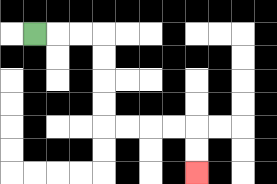{'start': '[1, 1]', 'end': '[8, 7]', 'path_directions': 'R,R,R,D,D,D,D,R,R,R,R,D,D', 'path_coordinates': '[[1, 1], [2, 1], [3, 1], [4, 1], [4, 2], [4, 3], [4, 4], [4, 5], [5, 5], [6, 5], [7, 5], [8, 5], [8, 6], [8, 7]]'}